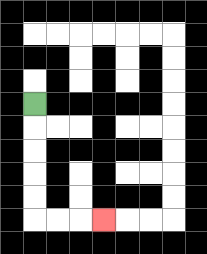{'start': '[1, 4]', 'end': '[4, 9]', 'path_directions': 'D,D,D,D,D,R,R,R', 'path_coordinates': '[[1, 4], [1, 5], [1, 6], [1, 7], [1, 8], [1, 9], [2, 9], [3, 9], [4, 9]]'}